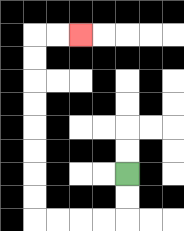{'start': '[5, 7]', 'end': '[3, 1]', 'path_directions': 'D,D,L,L,L,L,U,U,U,U,U,U,U,U,R,R', 'path_coordinates': '[[5, 7], [5, 8], [5, 9], [4, 9], [3, 9], [2, 9], [1, 9], [1, 8], [1, 7], [1, 6], [1, 5], [1, 4], [1, 3], [1, 2], [1, 1], [2, 1], [3, 1]]'}